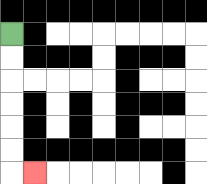{'start': '[0, 1]', 'end': '[1, 7]', 'path_directions': 'D,D,D,D,D,D,R', 'path_coordinates': '[[0, 1], [0, 2], [0, 3], [0, 4], [0, 5], [0, 6], [0, 7], [1, 7]]'}